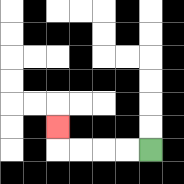{'start': '[6, 6]', 'end': '[2, 5]', 'path_directions': 'L,L,L,L,U', 'path_coordinates': '[[6, 6], [5, 6], [4, 6], [3, 6], [2, 6], [2, 5]]'}